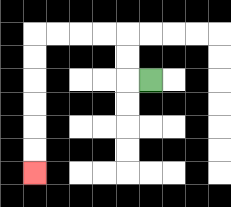{'start': '[6, 3]', 'end': '[1, 7]', 'path_directions': 'L,U,U,L,L,L,L,D,D,D,D,D,D', 'path_coordinates': '[[6, 3], [5, 3], [5, 2], [5, 1], [4, 1], [3, 1], [2, 1], [1, 1], [1, 2], [1, 3], [1, 4], [1, 5], [1, 6], [1, 7]]'}